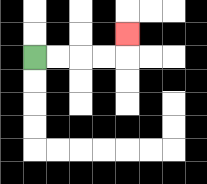{'start': '[1, 2]', 'end': '[5, 1]', 'path_directions': 'R,R,R,R,U', 'path_coordinates': '[[1, 2], [2, 2], [3, 2], [4, 2], [5, 2], [5, 1]]'}